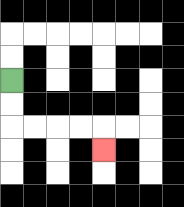{'start': '[0, 3]', 'end': '[4, 6]', 'path_directions': 'D,D,R,R,R,R,D', 'path_coordinates': '[[0, 3], [0, 4], [0, 5], [1, 5], [2, 5], [3, 5], [4, 5], [4, 6]]'}